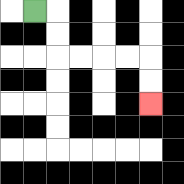{'start': '[1, 0]', 'end': '[6, 4]', 'path_directions': 'R,D,D,R,R,R,R,D,D', 'path_coordinates': '[[1, 0], [2, 0], [2, 1], [2, 2], [3, 2], [4, 2], [5, 2], [6, 2], [6, 3], [6, 4]]'}